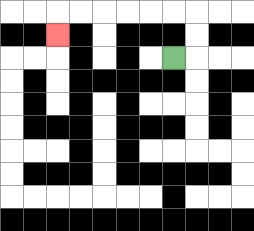{'start': '[7, 2]', 'end': '[2, 1]', 'path_directions': 'R,U,U,L,L,L,L,L,L,D', 'path_coordinates': '[[7, 2], [8, 2], [8, 1], [8, 0], [7, 0], [6, 0], [5, 0], [4, 0], [3, 0], [2, 0], [2, 1]]'}